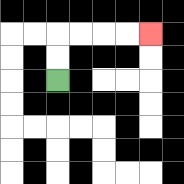{'start': '[2, 3]', 'end': '[6, 1]', 'path_directions': 'U,U,R,R,R,R', 'path_coordinates': '[[2, 3], [2, 2], [2, 1], [3, 1], [4, 1], [5, 1], [6, 1]]'}